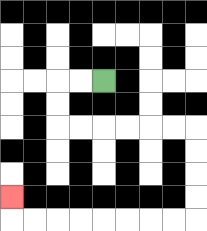{'start': '[4, 3]', 'end': '[0, 8]', 'path_directions': 'L,L,D,D,R,R,R,R,R,R,D,D,D,D,L,L,L,L,L,L,L,L,U', 'path_coordinates': '[[4, 3], [3, 3], [2, 3], [2, 4], [2, 5], [3, 5], [4, 5], [5, 5], [6, 5], [7, 5], [8, 5], [8, 6], [8, 7], [8, 8], [8, 9], [7, 9], [6, 9], [5, 9], [4, 9], [3, 9], [2, 9], [1, 9], [0, 9], [0, 8]]'}